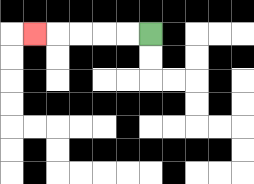{'start': '[6, 1]', 'end': '[1, 1]', 'path_directions': 'L,L,L,L,L', 'path_coordinates': '[[6, 1], [5, 1], [4, 1], [3, 1], [2, 1], [1, 1]]'}